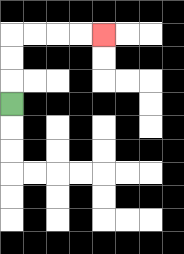{'start': '[0, 4]', 'end': '[4, 1]', 'path_directions': 'U,U,U,R,R,R,R', 'path_coordinates': '[[0, 4], [0, 3], [0, 2], [0, 1], [1, 1], [2, 1], [3, 1], [4, 1]]'}